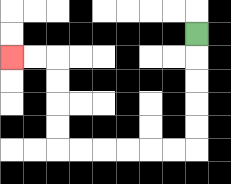{'start': '[8, 1]', 'end': '[0, 2]', 'path_directions': 'D,D,D,D,D,L,L,L,L,L,L,U,U,U,U,L,L', 'path_coordinates': '[[8, 1], [8, 2], [8, 3], [8, 4], [8, 5], [8, 6], [7, 6], [6, 6], [5, 6], [4, 6], [3, 6], [2, 6], [2, 5], [2, 4], [2, 3], [2, 2], [1, 2], [0, 2]]'}